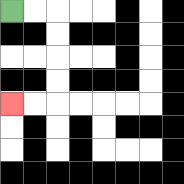{'start': '[0, 0]', 'end': '[0, 4]', 'path_directions': 'R,R,D,D,D,D,L,L', 'path_coordinates': '[[0, 0], [1, 0], [2, 0], [2, 1], [2, 2], [2, 3], [2, 4], [1, 4], [0, 4]]'}